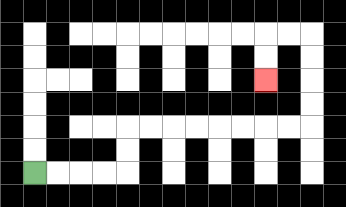{'start': '[1, 7]', 'end': '[11, 3]', 'path_directions': 'R,R,R,R,U,U,R,R,R,R,R,R,R,R,U,U,U,U,L,L,D,D', 'path_coordinates': '[[1, 7], [2, 7], [3, 7], [4, 7], [5, 7], [5, 6], [5, 5], [6, 5], [7, 5], [8, 5], [9, 5], [10, 5], [11, 5], [12, 5], [13, 5], [13, 4], [13, 3], [13, 2], [13, 1], [12, 1], [11, 1], [11, 2], [11, 3]]'}